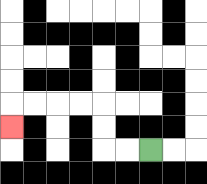{'start': '[6, 6]', 'end': '[0, 5]', 'path_directions': 'L,L,U,U,L,L,L,L,D', 'path_coordinates': '[[6, 6], [5, 6], [4, 6], [4, 5], [4, 4], [3, 4], [2, 4], [1, 4], [0, 4], [0, 5]]'}